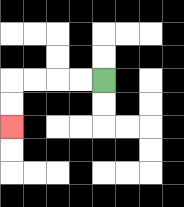{'start': '[4, 3]', 'end': '[0, 5]', 'path_directions': 'L,L,L,L,D,D', 'path_coordinates': '[[4, 3], [3, 3], [2, 3], [1, 3], [0, 3], [0, 4], [0, 5]]'}